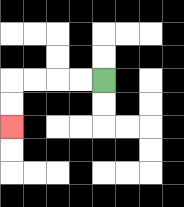{'start': '[4, 3]', 'end': '[0, 5]', 'path_directions': 'L,L,L,L,D,D', 'path_coordinates': '[[4, 3], [3, 3], [2, 3], [1, 3], [0, 3], [0, 4], [0, 5]]'}